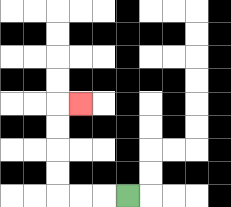{'start': '[5, 8]', 'end': '[3, 4]', 'path_directions': 'L,L,L,U,U,U,U,R', 'path_coordinates': '[[5, 8], [4, 8], [3, 8], [2, 8], [2, 7], [2, 6], [2, 5], [2, 4], [3, 4]]'}